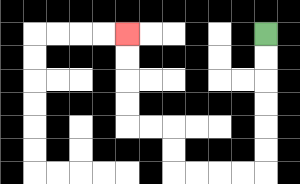{'start': '[11, 1]', 'end': '[5, 1]', 'path_directions': 'D,D,D,D,D,D,L,L,L,L,U,U,L,L,U,U,U,U', 'path_coordinates': '[[11, 1], [11, 2], [11, 3], [11, 4], [11, 5], [11, 6], [11, 7], [10, 7], [9, 7], [8, 7], [7, 7], [7, 6], [7, 5], [6, 5], [5, 5], [5, 4], [5, 3], [5, 2], [5, 1]]'}